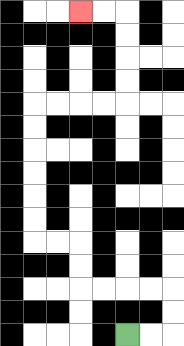{'start': '[5, 14]', 'end': '[3, 0]', 'path_directions': 'R,R,U,U,L,L,L,L,U,U,L,L,U,U,U,U,U,U,R,R,R,R,U,U,U,U,L,L', 'path_coordinates': '[[5, 14], [6, 14], [7, 14], [7, 13], [7, 12], [6, 12], [5, 12], [4, 12], [3, 12], [3, 11], [3, 10], [2, 10], [1, 10], [1, 9], [1, 8], [1, 7], [1, 6], [1, 5], [1, 4], [2, 4], [3, 4], [4, 4], [5, 4], [5, 3], [5, 2], [5, 1], [5, 0], [4, 0], [3, 0]]'}